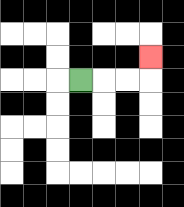{'start': '[3, 3]', 'end': '[6, 2]', 'path_directions': 'R,R,R,U', 'path_coordinates': '[[3, 3], [4, 3], [5, 3], [6, 3], [6, 2]]'}